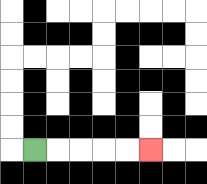{'start': '[1, 6]', 'end': '[6, 6]', 'path_directions': 'R,R,R,R,R', 'path_coordinates': '[[1, 6], [2, 6], [3, 6], [4, 6], [5, 6], [6, 6]]'}